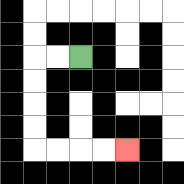{'start': '[3, 2]', 'end': '[5, 6]', 'path_directions': 'L,L,D,D,D,D,R,R,R,R', 'path_coordinates': '[[3, 2], [2, 2], [1, 2], [1, 3], [1, 4], [1, 5], [1, 6], [2, 6], [3, 6], [4, 6], [5, 6]]'}